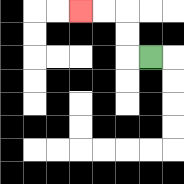{'start': '[6, 2]', 'end': '[3, 0]', 'path_directions': 'L,U,U,L,L', 'path_coordinates': '[[6, 2], [5, 2], [5, 1], [5, 0], [4, 0], [3, 0]]'}